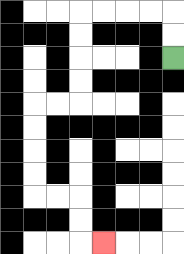{'start': '[7, 2]', 'end': '[4, 10]', 'path_directions': 'U,U,L,L,L,L,D,D,D,D,L,L,D,D,D,D,R,R,D,D,R', 'path_coordinates': '[[7, 2], [7, 1], [7, 0], [6, 0], [5, 0], [4, 0], [3, 0], [3, 1], [3, 2], [3, 3], [3, 4], [2, 4], [1, 4], [1, 5], [1, 6], [1, 7], [1, 8], [2, 8], [3, 8], [3, 9], [3, 10], [4, 10]]'}